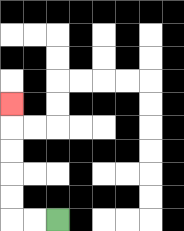{'start': '[2, 9]', 'end': '[0, 4]', 'path_directions': 'L,L,U,U,U,U,U', 'path_coordinates': '[[2, 9], [1, 9], [0, 9], [0, 8], [0, 7], [0, 6], [0, 5], [0, 4]]'}